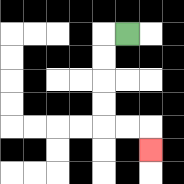{'start': '[5, 1]', 'end': '[6, 6]', 'path_directions': 'L,D,D,D,D,R,R,D', 'path_coordinates': '[[5, 1], [4, 1], [4, 2], [4, 3], [4, 4], [4, 5], [5, 5], [6, 5], [6, 6]]'}